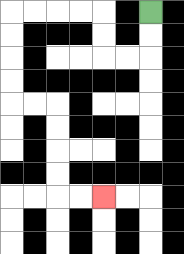{'start': '[6, 0]', 'end': '[4, 8]', 'path_directions': 'D,D,L,L,U,U,L,L,L,L,D,D,D,D,R,R,D,D,D,D,R,R', 'path_coordinates': '[[6, 0], [6, 1], [6, 2], [5, 2], [4, 2], [4, 1], [4, 0], [3, 0], [2, 0], [1, 0], [0, 0], [0, 1], [0, 2], [0, 3], [0, 4], [1, 4], [2, 4], [2, 5], [2, 6], [2, 7], [2, 8], [3, 8], [4, 8]]'}